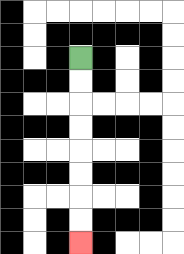{'start': '[3, 2]', 'end': '[3, 10]', 'path_directions': 'D,D,D,D,D,D,D,D', 'path_coordinates': '[[3, 2], [3, 3], [3, 4], [3, 5], [3, 6], [3, 7], [3, 8], [3, 9], [3, 10]]'}